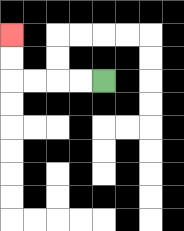{'start': '[4, 3]', 'end': '[0, 1]', 'path_directions': 'L,L,L,L,U,U', 'path_coordinates': '[[4, 3], [3, 3], [2, 3], [1, 3], [0, 3], [0, 2], [0, 1]]'}